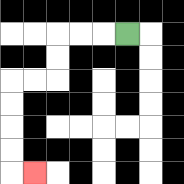{'start': '[5, 1]', 'end': '[1, 7]', 'path_directions': 'L,L,L,D,D,L,L,D,D,D,D,R', 'path_coordinates': '[[5, 1], [4, 1], [3, 1], [2, 1], [2, 2], [2, 3], [1, 3], [0, 3], [0, 4], [0, 5], [0, 6], [0, 7], [1, 7]]'}